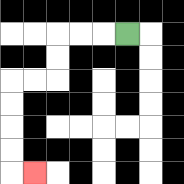{'start': '[5, 1]', 'end': '[1, 7]', 'path_directions': 'L,L,L,D,D,L,L,D,D,D,D,R', 'path_coordinates': '[[5, 1], [4, 1], [3, 1], [2, 1], [2, 2], [2, 3], [1, 3], [0, 3], [0, 4], [0, 5], [0, 6], [0, 7], [1, 7]]'}